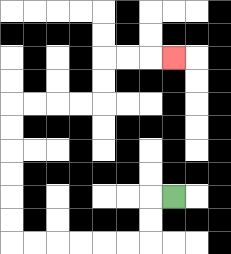{'start': '[7, 8]', 'end': '[7, 2]', 'path_directions': 'L,D,D,L,L,L,L,L,L,U,U,U,U,U,U,R,R,R,R,U,U,R,R,R', 'path_coordinates': '[[7, 8], [6, 8], [6, 9], [6, 10], [5, 10], [4, 10], [3, 10], [2, 10], [1, 10], [0, 10], [0, 9], [0, 8], [0, 7], [0, 6], [0, 5], [0, 4], [1, 4], [2, 4], [3, 4], [4, 4], [4, 3], [4, 2], [5, 2], [6, 2], [7, 2]]'}